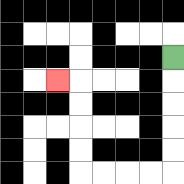{'start': '[7, 2]', 'end': '[2, 3]', 'path_directions': 'D,D,D,D,D,L,L,L,L,U,U,U,U,L', 'path_coordinates': '[[7, 2], [7, 3], [7, 4], [7, 5], [7, 6], [7, 7], [6, 7], [5, 7], [4, 7], [3, 7], [3, 6], [3, 5], [3, 4], [3, 3], [2, 3]]'}